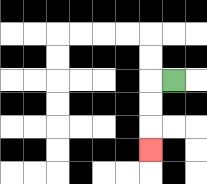{'start': '[7, 3]', 'end': '[6, 6]', 'path_directions': 'L,D,D,D', 'path_coordinates': '[[7, 3], [6, 3], [6, 4], [6, 5], [6, 6]]'}